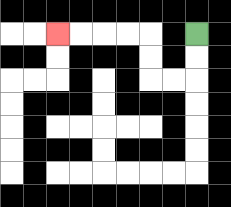{'start': '[8, 1]', 'end': '[2, 1]', 'path_directions': 'D,D,L,L,U,U,L,L,L,L', 'path_coordinates': '[[8, 1], [8, 2], [8, 3], [7, 3], [6, 3], [6, 2], [6, 1], [5, 1], [4, 1], [3, 1], [2, 1]]'}